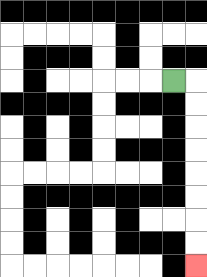{'start': '[7, 3]', 'end': '[8, 11]', 'path_directions': 'R,D,D,D,D,D,D,D,D', 'path_coordinates': '[[7, 3], [8, 3], [8, 4], [8, 5], [8, 6], [8, 7], [8, 8], [8, 9], [8, 10], [8, 11]]'}